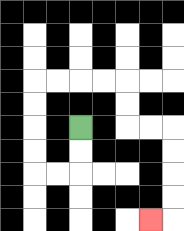{'start': '[3, 5]', 'end': '[6, 9]', 'path_directions': 'D,D,L,L,U,U,U,U,R,R,R,R,D,D,R,R,D,D,D,D,L', 'path_coordinates': '[[3, 5], [3, 6], [3, 7], [2, 7], [1, 7], [1, 6], [1, 5], [1, 4], [1, 3], [2, 3], [3, 3], [4, 3], [5, 3], [5, 4], [5, 5], [6, 5], [7, 5], [7, 6], [7, 7], [7, 8], [7, 9], [6, 9]]'}